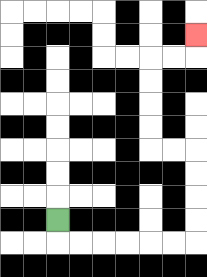{'start': '[2, 9]', 'end': '[8, 1]', 'path_directions': 'D,R,R,R,R,R,R,U,U,U,U,L,L,U,U,U,U,R,R,U', 'path_coordinates': '[[2, 9], [2, 10], [3, 10], [4, 10], [5, 10], [6, 10], [7, 10], [8, 10], [8, 9], [8, 8], [8, 7], [8, 6], [7, 6], [6, 6], [6, 5], [6, 4], [6, 3], [6, 2], [7, 2], [8, 2], [8, 1]]'}